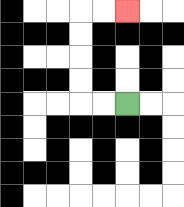{'start': '[5, 4]', 'end': '[5, 0]', 'path_directions': 'L,L,U,U,U,U,R,R', 'path_coordinates': '[[5, 4], [4, 4], [3, 4], [3, 3], [3, 2], [3, 1], [3, 0], [4, 0], [5, 0]]'}